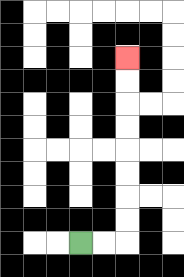{'start': '[3, 10]', 'end': '[5, 2]', 'path_directions': 'R,R,U,U,U,U,U,U,U,U', 'path_coordinates': '[[3, 10], [4, 10], [5, 10], [5, 9], [5, 8], [5, 7], [5, 6], [5, 5], [5, 4], [5, 3], [5, 2]]'}